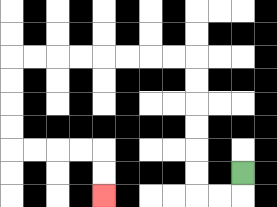{'start': '[10, 7]', 'end': '[4, 8]', 'path_directions': 'D,L,L,U,U,U,U,U,U,L,L,L,L,L,L,L,L,D,D,D,D,R,R,R,R,D,D', 'path_coordinates': '[[10, 7], [10, 8], [9, 8], [8, 8], [8, 7], [8, 6], [8, 5], [8, 4], [8, 3], [8, 2], [7, 2], [6, 2], [5, 2], [4, 2], [3, 2], [2, 2], [1, 2], [0, 2], [0, 3], [0, 4], [0, 5], [0, 6], [1, 6], [2, 6], [3, 6], [4, 6], [4, 7], [4, 8]]'}